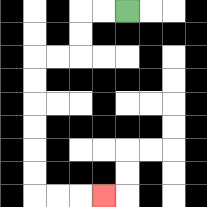{'start': '[5, 0]', 'end': '[4, 8]', 'path_directions': 'L,L,D,D,L,L,D,D,D,D,D,D,R,R,R', 'path_coordinates': '[[5, 0], [4, 0], [3, 0], [3, 1], [3, 2], [2, 2], [1, 2], [1, 3], [1, 4], [1, 5], [1, 6], [1, 7], [1, 8], [2, 8], [3, 8], [4, 8]]'}